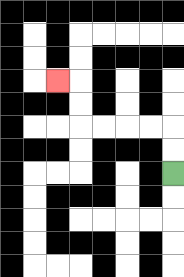{'start': '[7, 7]', 'end': '[2, 3]', 'path_directions': 'U,U,L,L,L,L,U,U,L', 'path_coordinates': '[[7, 7], [7, 6], [7, 5], [6, 5], [5, 5], [4, 5], [3, 5], [3, 4], [3, 3], [2, 3]]'}